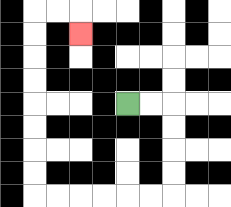{'start': '[5, 4]', 'end': '[3, 1]', 'path_directions': 'R,R,D,D,D,D,L,L,L,L,L,L,U,U,U,U,U,U,U,U,R,R,D', 'path_coordinates': '[[5, 4], [6, 4], [7, 4], [7, 5], [7, 6], [7, 7], [7, 8], [6, 8], [5, 8], [4, 8], [3, 8], [2, 8], [1, 8], [1, 7], [1, 6], [1, 5], [1, 4], [1, 3], [1, 2], [1, 1], [1, 0], [2, 0], [3, 0], [3, 1]]'}